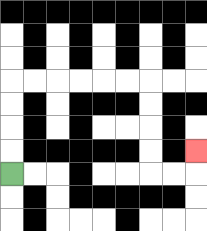{'start': '[0, 7]', 'end': '[8, 6]', 'path_directions': 'U,U,U,U,R,R,R,R,R,R,D,D,D,D,R,R,U', 'path_coordinates': '[[0, 7], [0, 6], [0, 5], [0, 4], [0, 3], [1, 3], [2, 3], [3, 3], [4, 3], [5, 3], [6, 3], [6, 4], [6, 5], [6, 6], [6, 7], [7, 7], [8, 7], [8, 6]]'}